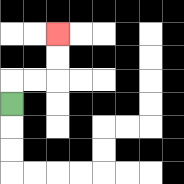{'start': '[0, 4]', 'end': '[2, 1]', 'path_directions': 'U,R,R,U,U', 'path_coordinates': '[[0, 4], [0, 3], [1, 3], [2, 3], [2, 2], [2, 1]]'}